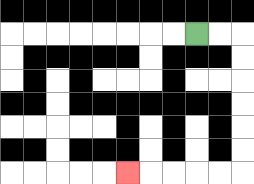{'start': '[8, 1]', 'end': '[5, 7]', 'path_directions': 'R,R,D,D,D,D,D,D,L,L,L,L,L', 'path_coordinates': '[[8, 1], [9, 1], [10, 1], [10, 2], [10, 3], [10, 4], [10, 5], [10, 6], [10, 7], [9, 7], [8, 7], [7, 7], [6, 7], [5, 7]]'}